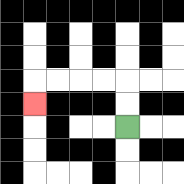{'start': '[5, 5]', 'end': '[1, 4]', 'path_directions': 'U,U,L,L,L,L,D', 'path_coordinates': '[[5, 5], [5, 4], [5, 3], [4, 3], [3, 3], [2, 3], [1, 3], [1, 4]]'}